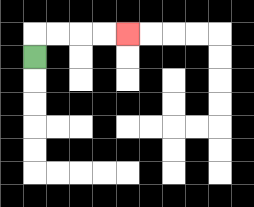{'start': '[1, 2]', 'end': '[5, 1]', 'path_directions': 'U,R,R,R,R', 'path_coordinates': '[[1, 2], [1, 1], [2, 1], [3, 1], [4, 1], [5, 1]]'}